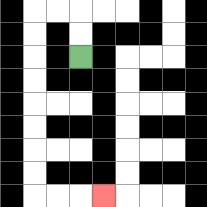{'start': '[3, 2]', 'end': '[4, 8]', 'path_directions': 'U,U,L,L,D,D,D,D,D,D,D,D,R,R,R', 'path_coordinates': '[[3, 2], [3, 1], [3, 0], [2, 0], [1, 0], [1, 1], [1, 2], [1, 3], [1, 4], [1, 5], [1, 6], [1, 7], [1, 8], [2, 8], [3, 8], [4, 8]]'}